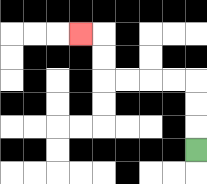{'start': '[8, 6]', 'end': '[3, 1]', 'path_directions': 'U,U,U,L,L,L,L,U,U,L', 'path_coordinates': '[[8, 6], [8, 5], [8, 4], [8, 3], [7, 3], [6, 3], [5, 3], [4, 3], [4, 2], [4, 1], [3, 1]]'}